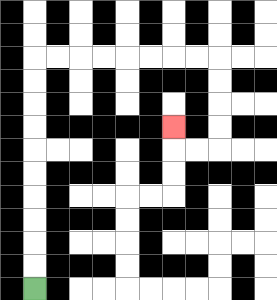{'start': '[1, 12]', 'end': '[7, 5]', 'path_directions': 'U,U,U,U,U,U,U,U,U,U,R,R,R,R,R,R,R,R,D,D,D,D,L,L,U', 'path_coordinates': '[[1, 12], [1, 11], [1, 10], [1, 9], [1, 8], [1, 7], [1, 6], [1, 5], [1, 4], [1, 3], [1, 2], [2, 2], [3, 2], [4, 2], [5, 2], [6, 2], [7, 2], [8, 2], [9, 2], [9, 3], [9, 4], [9, 5], [9, 6], [8, 6], [7, 6], [7, 5]]'}